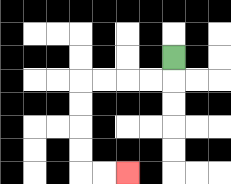{'start': '[7, 2]', 'end': '[5, 7]', 'path_directions': 'D,L,L,L,L,D,D,D,D,R,R', 'path_coordinates': '[[7, 2], [7, 3], [6, 3], [5, 3], [4, 3], [3, 3], [3, 4], [3, 5], [3, 6], [3, 7], [4, 7], [5, 7]]'}